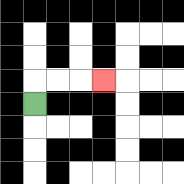{'start': '[1, 4]', 'end': '[4, 3]', 'path_directions': 'U,R,R,R', 'path_coordinates': '[[1, 4], [1, 3], [2, 3], [3, 3], [4, 3]]'}